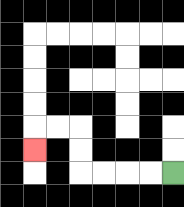{'start': '[7, 7]', 'end': '[1, 6]', 'path_directions': 'L,L,L,L,U,U,L,L,D', 'path_coordinates': '[[7, 7], [6, 7], [5, 7], [4, 7], [3, 7], [3, 6], [3, 5], [2, 5], [1, 5], [1, 6]]'}